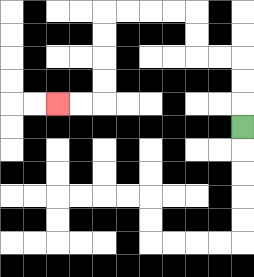{'start': '[10, 5]', 'end': '[2, 4]', 'path_directions': 'U,U,U,L,L,U,U,L,L,L,L,D,D,D,D,L,L', 'path_coordinates': '[[10, 5], [10, 4], [10, 3], [10, 2], [9, 2], [8, 2], [8, 1], [8, 0], [7, 0], [6, 0], [5, 0], [4, 0], [4, 1], [4, 2], [4, 3], [4, 4], [3, 4], [2, 4]]'}